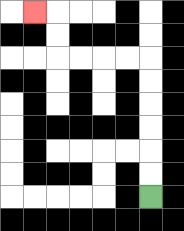{'start': '[6, 8]', 'end': '[1, 0]', 'path_directions': 'U,U,U,U,U,U,L,L,L,L,U,U,L', 'path_coordinates': '[[6, 8], [6, 7], [6, 6], [6, 5], [6, 4], [6, 3], [6, 2], [5, 2], [4, 2], [3, 2], [2, 2], [2, 1], [2, 0], [1, 0]]'}